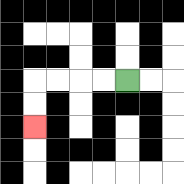{'start': '[5, 3]', 'end': '[1, 5]', 'path_directions': 'L,L,L,L,D,D', 'path_coordinates': '[[5, 3], [4, 3], [3, 3], [2, 3], [1, 3], [1, 4], [1, 5]]'}